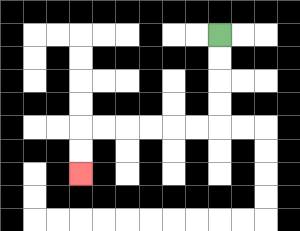{'start': '[9, 1]', 'end': '[3, 7]', 'path_directions': 'D,D,D,D,L,L,L,L,L,L,D,D', 'path_coordinates': '[[9, 1], [9, 2], [9, 3], [9, 4], [9, 5], [8, 5], [7, 5], [6, 5], [5, 5], [4, 5], [3, 5], [3, 6], [3, 7]]'}